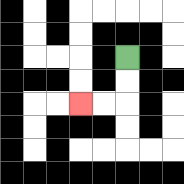{'start': '[5, 2]', 'end': '[3, 4]', 'path_directions': 'D,D,L,L', 'path_coordinates': '[[5, 2], [5, 3], [5, 4], [4, 4], [3, 4]]'}